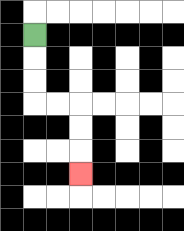{'start': '[1, 1]', 'end': '[3, 7]', 'path_directions': 'D,D,D,R,R,D,D,D', 'path_coordinates': '[[1, 1], [1, 2], [1, 3], [1, 4], [2, 4], [3, 4], [3, 5], [3, 6], [3, 7]]'}